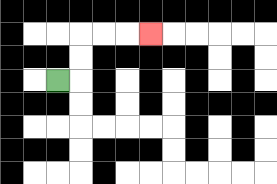{'start': '[2, 3]', 'end': '[6, 1]', 'path_directions': 'R,U,U,R,R,R', 'path_coordinates': '[[2, 3], [3, 3], [3, 2], [3, 1], [4, 1], [5, 1], [6, 1]]'}